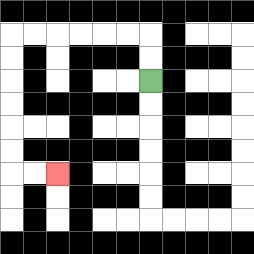{'start': '[6, 3]', 'end': '[2, 7]', 'path_directions': 'U,U,L,L,L,L,L,L,D,D,D,D,D,D,R,R', 'path_coordinates': '[[6, 3], [6, 2], [6, 1], [5, 1], [4, 1], [3, 1], [2, 1], [1, 1], [0, 1], [0, 2], [0, 3], [0, 4], [0, 5], [0, 6], [0, 7], [1, 7], [2, 7]]'}